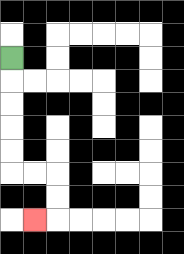{'start': '[0, 2]', 'end': '[1, 9]', 'path_directions': 'D,D,D,D,D,R,R,D,D,L', 'path_coordinates': '[[0, 2], [0, 3], [0, 4], [0, 5], [0, 6], [0, 7], [1, 7], [2, 7], [2, 8], [2, 9], [1, 9]]'}